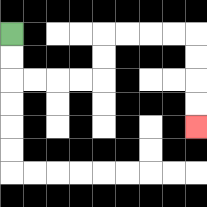{'start': '[0, 1]', 'end': '[8, 5]', 'path_directions': 'D,D,R,R,R,R,U,U,R,R,R,R,D,D,D,D', 'path_coordinates': '[[0, 1], [0, 2], [0, 3], [1, 3], [2, 3], [3, 3], [4, 3], [4, 2], [4, 1], [5, 1], [6, 1], [7, 1], [8, 1], [8, 2], [8, 3], [8, 4], [8, 5]]'}